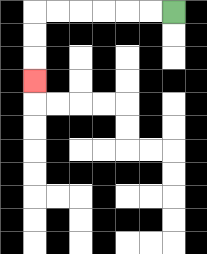{'start': '[7, 0]', 'end': '[1, 3]', 'path_directions': 'L,L,L,L,L,L,D,D,D', 'path_coordinates': '[[7, 0], [6, 0], [5, 0], [4, 0], [3, 0], [2, 0], [1, 0], [1, 1], [1, 2], [1, 3]]'}